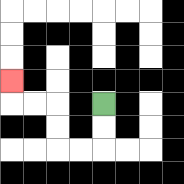{'start': '[4, 4]', 'end': '[0, 3]', 'path_directions': 'D,D,L,L,U,U,L,L,U', 'path_coordinates': '[[4, 4], [4, 5], [4, 6], [3, 6], [2, 6], [2, 5], [2, 4], [1, 4], [0, 4], [0, 3]]'}